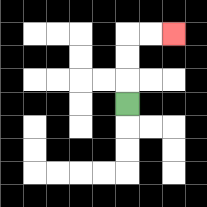{'start': '[5, 4]', 'end': '[7, 1]', 'path_directions': 'U,U,U,R,R', 'path_coordinates': '[[5, 4], [5, 3], [5, 2], [5, 1], [6, 1], [7, 1]]'}